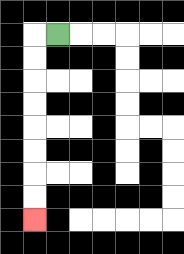{'start': '[2, 1]', 'end': '[1, 9]', 'path_directions': 'L,D,D,D,D,D,D,D,D', 'path_coordinates': '[[2, 1], [1, 1], [1, 2], [1, 3], [1, 4], [1, 5], [1, 6], [1, 7], [1, 8], [1, 9]]'}